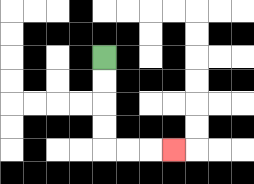{'start': '[4, 2]', 'end': '[7, 6]', 'path_directions': 'D,D,D,D,R,R,R', 'path_coordinates': '[[4, 2], [4, 3], [4, 4], [4, 5], [4, 6], [5, 6], [6, 6], [7, 6]]'}